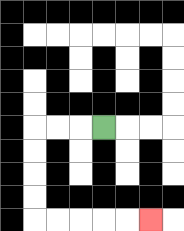{'start': '[4, 5]', 'end': '[6, 9]', 'path_directions': 'L,L,L,D,D,D,D,R,R,R,R,R', 'path_coordinates': '[[4, 5], [3, 5], [2, 5], [1, 5], [1, 6], [1, 7], [1, 8], [1, 9], [2, 9], [3, 9], [4, 9], [5, 9], [6, 9]]'}